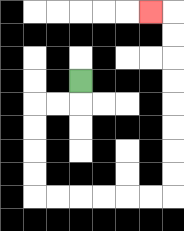{'start': '[3, 3]', 'end': '[6, 0]', 'path_directions': 'D,L,L,D,D,D,D,R,R,R,R,R,R,U,U,U,U,U,U,U,U,L', 'path_coordinates': '[[3, 3], [3, 4], [2, 4], [1, 4], [1, 5], [1, 6], [1, 7], [1, 8], [2, 8], [3, 8], [4, 8], [5, 8], [6, 8], [7, 8], [7, 7], [7, 6], [7, 5], [7, 4], [7, 3], [7, 2], [7, 1], [7, 0], [6, 0]]'}